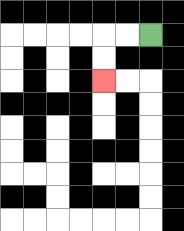{'start': '[6, 1]', 'end': '[4, 3]', 'path_directions': 'L,L,D,D', 'path_coordinates': '[[6, 1], [5, 1], [4, 1], [4, 2], [4, 3]]'}